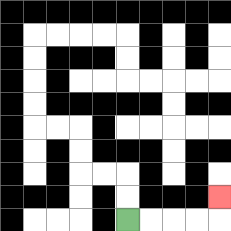{'start': '[5, 9]', 'end': '[9, 8]', 'path_directions': 'R,R,R,R,U', 'path_coordinates': '[[5, 9], [6, 9], [7, 9], [8, 9], [9, 9], [9, 8]]'}